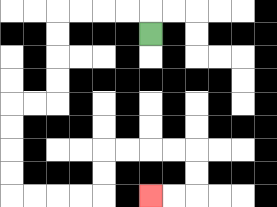{'start': '[6, 1]', 'end': '[6, 8]', 'path_directions': 'U,L,L,L,L,D,D,D,D,L,L,D,D,D,D,R,R,R,R,U,U,R,R,R,R,D,D,L,L', 'path_coordinates': '[[6, 1], [6, 0], [5, 0], [4, 0], [3, 0], [2, 0], [2, 1], [2, 2], [2, 3], [2, 4], [1, 4], [0, 4], [0, 5], [0, 6], [0, 7], [0, 8], [1, 8], [2, 8], [3, 8], [4, 8], [4, 7], [4, 6], [5, 6], [6, 6], [7, 6], [8, 6], [8, 7], [8, 8], [7, 8], [6, 8]]'}